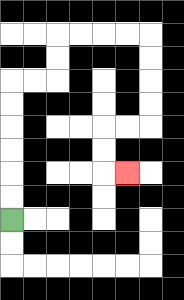{'start': '[0, 9]', 'end': '[5, 7]', 'path_directions': 'U,U,U,U,U,U,R,R,U,U,R,R,R,R,D,D,D,D,L,L,D,D,R', 'path_coordinates': '[[0, 9], [0, 8], [0, 7], [0, 6], [0, 5], [0, 4], [0, 3], [1, 3], [2, 3], [2, 2], [2, 1], [3, 1], [4, 1], [5, 1], [6, 1], [6, 2], [6, 3], [6, 4], [6, 5], [5, 5], [4, 5], [4, 6], [4, 7], [5, 7]]'}